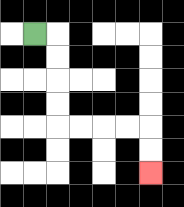{'start': '[1, 1]', 'end': '[6, 7]', 'path_directions': 'R,D,D,D,D,R,R,R,R,D,D', 'path_coordinates': '[[1, 1], [2, 1], [2, 2], [2, 3], [2, 4], [2, 5], [3, 5], [4, 5], [5, 5], [6, 5], [6, 6], [6, 7]]'}